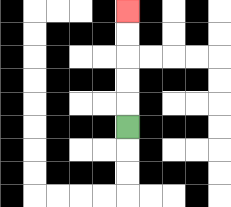{'start': '[5, 5]', 'end': '[5, 0]', 'path_directions': 'U,U,U,U,U', 'path_coordinates': '[[5, 5], [5, 4], [5, 3], [5, 2], [5, 1], [5, 0]]'}